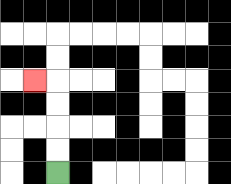{'start': '[2, 7]', 'end': '[1, 3]', 'path_directions': 'U,U,U,U,L', 'path_coordinates': '[[2, 7], [2, 6], [2, 5], [2, 4], [2, 3], [1, 3]]'}